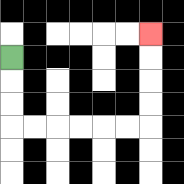{'start': '[0, 2]', 'end': '[6, 1]', 'path_directions': 'D,D,D,R,R,R,R,R,R,U,U,U,U', 'path_coordinates': '[[0, 2], [0, 3], [0, 4], [0, 5], [1, 5], [2, 5], [3, 5], [4, 5], [5, 5], [6, 5], [6, 4], [6, 3], [6, 2], [6, 1]]'}